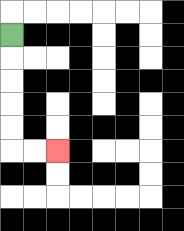{'start': '[0, 1]', 'end': '[2, 6]', 'path_directions': 'D,D,D,D,D,R,R', 'path_coordinates': '[[0, 1], [0, 2], [0, 3], [0, 4], [0, 5], [0, 6], [1, 6], [2, 6]]'}